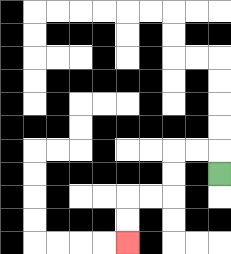{'start': '[9, 7]', 'end': '[5, 10]', 'path_directions': 'U,L,L,D,D,L,L,D,D', 'path_coordinates': '[[9, 7], [9, 6], [8, 6], [7, 6], [7, 7], [7, 8], [6, 8], [5, 8], [5, 9], [5, 10]]'}